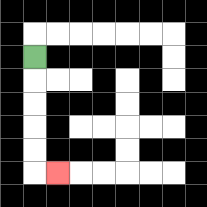{'start': '[1, 2]', 'end': '[2, 7]', 'path_directions': 'D,D,D,D,D,R', 'path_coordinates': '[[1, 2], [1, 3], [1, 4], [1, 5], [1, 6], [1, 7], [2, 7]]'}